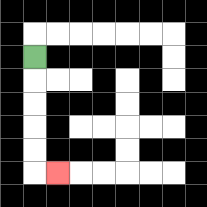{'start': '[1, 2]', 'end': '[2, 7]', 'path_directions': 'D,D,D,D,D,R', 'path_coordinates': '[[1, 2], [1, 3], [1, 4], [1, 5], [1, 6], [1, 7], [2, 7]]'}